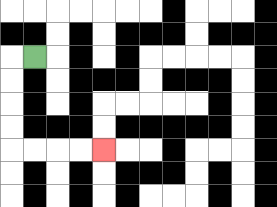{'start': '[1, 2]', 'end': '[4, 6]', 'path_directions': 'L,D,D,D,D,R,R,R,R', 'path_coordinates': '[[1, 2], [0, 2], [0, 3], [0, 4], [0, 5], [0, 6], [1, 6], [2, 6], [3, 6], [4, 6]]'}